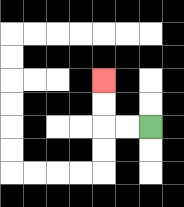{'start': '[6, 5]', 'end': '[4, 3]', 'path_directions': 'L,L,U,U', 'path_coordinates': '[[6, 5], [5, 5], [4, 5], [4, 4], [4, 3]]'}